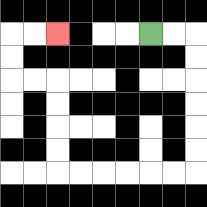{'start': '[6, 1]', 'end': '[2, 1]', 'path_directions': 'R,R,D,D,D,D,D,D,L,L,L,L,L,L,U,U,U,U,L,L,U,U,R,R', 'path_coordinates': '[[6, 1], [7, 1], [8, 1], [8, 2], [8, 3], [8, 4], [8, 5], [8, 6], [8, 7], [7, 7], [6, 7], [5, 7], [4, 7], [3, 7], [2, 7], [2, 6], [2, 5], [2, 4], [2, 3], [1, 3], [0, 3], [0, 2], [0, 1], [1, 1], [2, 1]]'}